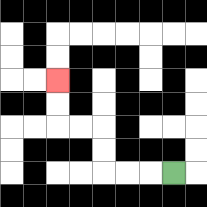{'start': '[7, 7]', 'end': '[2, 3]', 'path_directions': 'L,L,L,U,U,L,L,U,U', 'path_coordinates': '[[7, 7], [6, 7], [5, 7], [4, 7], [4, 6], [4, 5], [3, 5], [2, 5], [2, 4], [2, 3]]'}